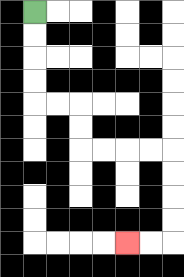{'start': '[1, 0]', 'end': '[5, 10]', 'path_directions': 'D,D,D,D,R,R,D,D,R,R,R,R,D,D,D,D,L,L', 'path_coordinates': '[[1, 0], [1, 1], [1, 2], [1, 3], [1, 4], [2, 4], [3, 4], [3, 5], [3, 6], [4, 6], [5, 6], [6, 6], [7, 6], [7, 7], [7, 8], [7, 9], [7, 10], [6, 10], [5, 10]]'}